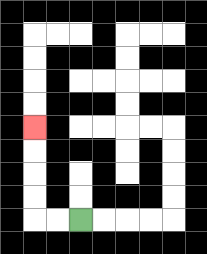{'start': '[3, 9]', 'end': '[1, 5]', 'path_directions': 'L,L,U,U,U,U', 'path_coordinates': '[[3, 9], [2, 9], [1, 9], [1, 8], [1, 7], [1, 6], [1, 5]]'}